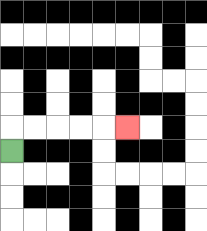{'start': '[0, 6]', 'end': '[5, 5]', 'path_directions': 'U,R,R,R,R,R', 'path_coordinates': '[[0, 6], [0, 5], [1, 5], [2, 5], [3, 5], [4, 5], [5, 5]]'}